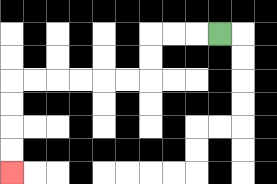{'start': '[9, 1]', 'end': '[0, 7]', 'path_directions': 'L,L,L,D,D,L,L,L,L,L,L,D,D,D,D', 'path_coordinates': '[[9, 1], [8, 1], [7, 1], [6, 1], [6, 2], [6, 3], [5, 3], [4, 3], [3, 3], [2, 3], [1, 3], [0, 3], [0, 4], [0, 5], [0, 6], [0, 7]]'}